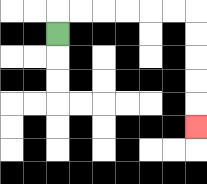{'start': '[2, 1]', 'end': '[8, 5]', 'path_directions': 'U,R,R,R,R,R,R,D,D,D,D,D', 'path_coordinates': '[[2, 1], [2, 0], [3, 0], [4, 0], [5, 0], [6, 0], [7, 0], [8, 0], [8, 1], [8, 2], [8, 3], [8, 4], [8, 5]]'}